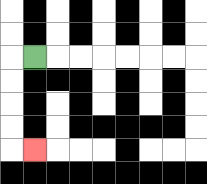{'start': '[1, 2]', 'end': '[1, 6]', 'path_directions': 'L,D,D,D,D,R', 'path_coordinates': '[[1, 2], [0, 2], [0, 3], [0, 4], [0, 5], [0, 6], [1, 6]]'}